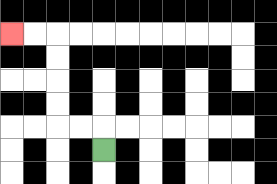{'start': '[4, 6]', 'end': '[0, 1]', 'path_directions': 'U,L,L,U,U,U,U,L,L', 'path_coordinates': '[[4, 6], [4, 5], [3, 5], [2, 5], [2, 4], [2, 3], [2, 2], [2, 1], [1, 1], [0, 1]]'}